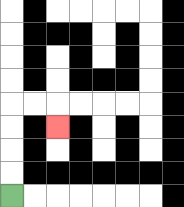{'start': '[0, 8]', 'end': '[2, 5]', 'path_directions': 'U,U,U,U,R,R,D', 'path_coordinates': '[[0, 8], [0, 7], [0, 6], [0, 5], [0, 4], [1, 4], [2, 4], [2, 5]]'}